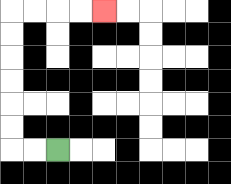{'start': '[2, 6]', 'end': '[4, 0]', 'path_directions': 'L,L,U,U,U,U,U,U,R,R,R,R', 'path_coordinates': '[[2, 6], [1, 6], [0, 6], [0, 5], [0, 4], [0, 3], [0, 2], [0, 1], [0, 0], [1, 0], [2, 0], [3, 0], [4, 0]]'}